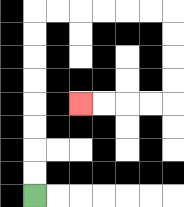{'start': '[1, 8]', 'end': '[3, 4]', 'path_directions': 'U,U,U,U,U,U,U,U,R,R,R,R,R,R,D,D,D,D,L,L,L,L', 'path_coordinates': '[[1, 8], [1, 7], [1, 6], [1, 5], [1, 4], [1, 3], [1, 2], [1, 1], [1, 0], [2, 0], [3, 0], [4, 0], [5, 0], [6, 0], [7, 0], [7, 1], [7, 2], [7, 3], [7, 4], [6, 4], [5, 4], [4, 4], [3, 4]]'}